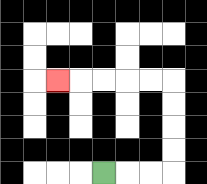{'start': '[4, 7]', 'end': '[2, 3]', 'path_directions': 'R,R,R,U,U,U,U,L,L,L,L,L', 'path_coordinates': '[[4, 7], [5, 7], [6, 7], [7, 7], [7, 6], [7, 5], [7, 4], [7, 3], [6, 3], [5, 3], [4, 3], [3, 3], [2, 3]]'}